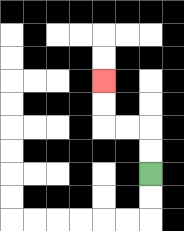{'start': '[6, 7]', 'end': '[4, 3]', 'path_directions': 'U,U,L,L,U,U', 'path_coordinates': '[[6, 7], [6, 6], [6, 5], [5, 5], [4, 5], [4, 4], [4, 3]]'}